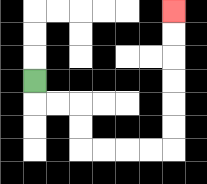{'start': '[1, 3]', 'end': '[7, 0]', 'path_directions': 'D,R,R,D,D,R,R,R,R,U,U,U,U,U,U', 'path_coordinates': '[[1, 3], [1, 4], [2, 4], [3, 4], [3, 5], [3, 6], [4, 6], [5, 6], [6, 6], [7, 6], [7, 5], [7, 4], [7, 3], [7, 2], [7, 1], [7, 0]]'}